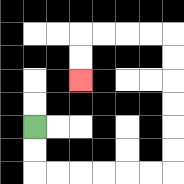{'start': '[1, 5]', 'end': '[3, 3]', 'path_directions': 'D,D,R,R,R,R,R,R,U,U,U,U,U,U,L,L,L,L,D,D', 'path_coordinates': '[[1, 5], [1, 6], [1, 7], [2, 7], [3, 7], [4, 7], [5, 7], [6, 7], [7, 7], [7, 6], [7, 5], [7, 4], [7, 3], [7, 2], [7, 1], [6, 1], [5, 1], [4, 1], [3, 1], [3, 2], [3, 3]]'}